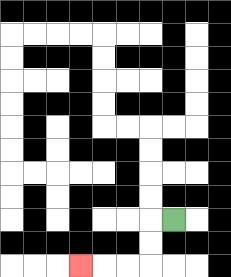{'start': '[7, 9]', 'end': '[3, 11]', 'path_directions': 'L,D,D,L,L,L', 'path_coordinates': '[[7, 9], [6, 9], [6, 10], [6, 11], [5, 11], [4, 11], [3, 11]]'}